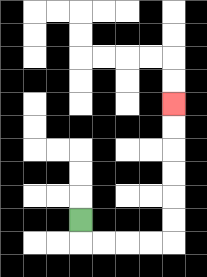{'start': '[3, 9]', 'end': '[7, 4]', 'path_directions': 'D,R,R,R,R,U,U,U,U,U,U', 'path_coordinates': '[[3, 9], [3, 10], [4, 10], [5, 10], [6, 10], [7, 10], [7, 9], [7, 8], [7, 7], [7, 6], [7, 5], [7, 4]]'}